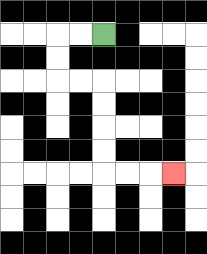{'start': '[4, 1]', 'end': '[7, 7]', 'path_directions': 'L,L,D,D,R,R,D,D,D,D,R,R,R', 'path_coordinates': '[[4, 1], [3, 1], [2, 1], [2, 2], [2, 3], [3, 3], [4, 3], [4, 4], [4, 5], [4, 6], [4, 7], [5, 7], [6, 7], [7, 7]]'}